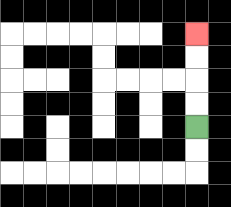{'start': '[8, 5]', 'end': '[8, 1]', 'path_directions': 'U,U,U,U', 'path_coordinates': '[[8, 5], [8, 4], [8, 3], [8, 2], [8, 1]]'}